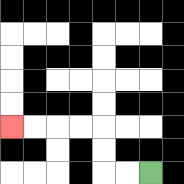{'start': '[6, 7]', 'end': '[0, 5]', 'path_directions': 'L,L,U,U,L,L,L,L', 'path_coordinates': '[[6, 7], [5, 7], [4, 7], [4, 6], [4, 5], [3, 5], [2, 5], [1, 5], [0, 5]]'}